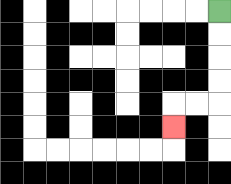{'start': '[9, 0]', 'end': '[7, 5]', 'path_directions': 'D,D,D,D,L,L,D', 'path_coordinates': '[[9, 0], [9, 1], [9, 2], [9, 3], [9, 4], [8, 4], [7, 4], [7, 5]]'}